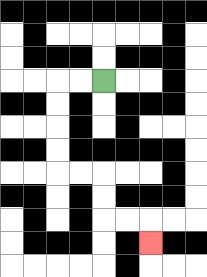{'start': '[4, 3]', 'end': '[6, 10]', 'path_directions': 'L,L,D,D,D,D,R,R,D,D,R,R,D', 'path_coordinates': '[[4, 3], [3, 3], [2, 3], [2, 4], [2, 5], [2, 6], [2, 7], [3, 7], [4, 7], [4, 8], [4, 9], [5, 9], [6, 9], [6, 10]]'}